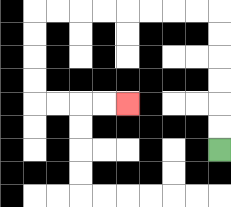{'start': '[9, 6]', 'end': '[5, 4]', 'path_directions': 'U,U,U,U,U,U,L,L,L,L,L,L,L,L,D,D,D,D,R,R,R,R', 'path_coordinates': '[[9, 6], [9, 5], [9, 4], [9, 3], [9, 2], [9, 1], [9, 0], [8, 0], [7, 0], [6, 0], [5, 0], [4, 0], [3, 0], [2, 0], [1, 0], [1, 1], [1, 2], [1, 3], [1, 4], [2, 4], [3, 4], [4, 4], [5, 4]]'}